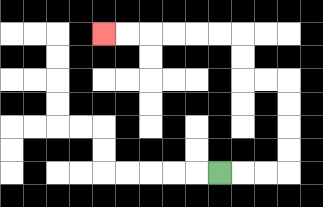{'start': '[9, 7]', 'end': '[4, 1]', 'path_directions': 'R,R,R,U,U,U,U,L,L,U,U,L,L,L,L,L,L', 'path_coordinates': '[[9, 7], [10, 7], [11, 7], [12, 7], [12, 6], [12, 5], [12, 4], [12, 3], [11, 3], [10, 3], [10, 2], [10, 1], [9, 1], [8, 1], [7, 1], [6, 1], [5, 1], [4, 1]]'}